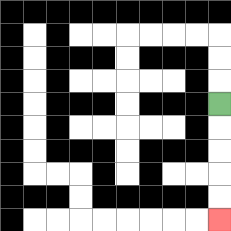{'start': '[9, 4]', 'end': '[9, 9]', 'path_directions': 'D,D,D,D,D', 'path_coordinates': '[[9, 4], [9, 5], [9, 6], [9, 7], [9, 8], [9, 9]]'}